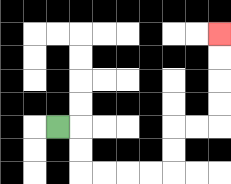{'start': '[2, 5]', 'end': '[9, 1]', 'path_directions': 'R,D,D,R,R,R,R,U,U,R,R,U,U,U,U', 'path_coordinates': '[[2, 5], [3, 5], [3, 6], [3, 7], [4, 7], [5, 7], [6, 7], [7, 7], [7, 6], [7, 5], [8, 5], [9, 5], [9, 4], [9, 3], [9, 2], [9, 1]]'}